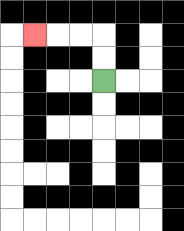{'start': '[4, 3]', 'end': '[1, 1]', 'path_directions': 'U,U,L,L,L', 'path_coordinates': '[[4, 3], [4, 2], [4, 1], [3, 1], [2, 1], [1, 1]]'}